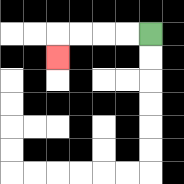{'start': '[6, 1]', 'end': '[2, 2]', 'path_directions': 'L,L,L,L,D', 'path_coordinates': '[[6, 1], [5, 1], [4, 1], [3, 1], [2, 1], [2, 2]]'}